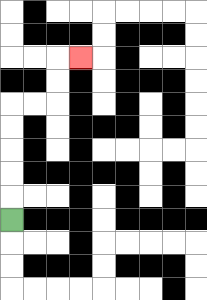{'start': '[0, 9]', 'end': '[3, 2]', 'path_directions': 'U,U,U,U,U,R,R,U,U,R', 'path_coordinates': '[[0, 9], [0, 8], [0, 7], [0, 6], [0, 5], [0, 4], [1, 4], [2, 4], [2, 3], [2, 2], [3, 2]]'}